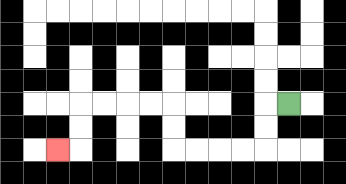{'start': '[12, 4]', 'end': '[2, 6]', 'path_directions': 'L,D,D,L,L,L,L,U,U,L,L,L,L,D,D,L', 'path_coordinates': '[[12, 4], [11, 4], [11, 5], [11, 6], [10, 6], [9, 6], [8, 6], [7, 6], [7, 5], [7, 4], [6, 4], [5, 4], [4, 4], [3, 4], [3, 5], [3, 6], [2, 6]]'}